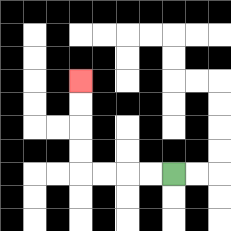{'start': '[7, 7]', 'end': '[3, 3]', 'path_directions': 'L,L,L,L,U,U,U,U', 'path_coordinates': '[[7, 7], [6, 7], [5, 7], [4, 7], [3, 7], [3, 6], [3, 5], [3, 4], [3, 3]]'}